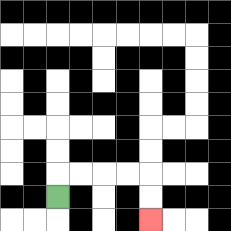{'start': '[2, 8]', 'end': '[6, 9]', 'path_directions': 'U,R,R,R,R,D,D', 'path_coordinates': '[[2, 8], [2, 7], [3, 7], [4, 7], [5, 7], [6, 7], [6, 8], [6, 9]]'}